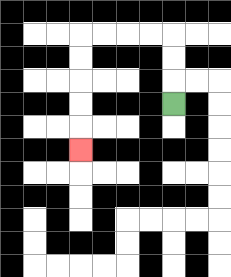{'start': '[7, 4]', 'end': '[3, 6]', 'path_directions': 'U,U,U,L,L,L,L,D,D,D,D,D', 'path_coordinates': '[[7, 4], [7, 3], [7, 2], [7, 1], [6, 1], [5, 1], [4, 1], [3, 1], [3, 2], [3, 3], [3, 4], [3, 5], [3, 6]]'}